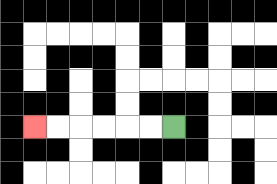{'start': '[7, 5]', 'end': '[1, 5]', 'path_directions': 'L,L,L,L,L,L', 'path_coordinates': '[[7, 5], [6, 5], [5, 5], [4, 5], [3, 5], [2, 5], [1, 5]]'}